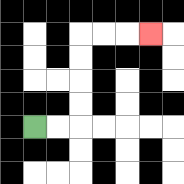{'start': '[1, 5]', 'end': '[6, 1]', 'path_directions': 'R,R,U,U,U,U,R,R,R', 'path_coordinates': '[[1, 5], [2, 5], [3, 5], [3, 4], [3, 3], [3, 2], [3, 1], [4, 1], [5, 1], [6, 1]]'}